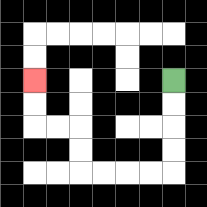{'start': '[7, 3]', 'end': '[1, 3]', 'path_directions': 'D,D,D,D,L,L,L,L,U,U,L,L,U,U', 'path_coordinates': '[[7, 3], [7, 4], [7, 5], [7, 6], [7, 7], [6, 7], [5, 7], [4, 7], [3, 7], [3, 6], [3, 5], [2, 5], [1, 5], [1, 4], [1, 3]]'}